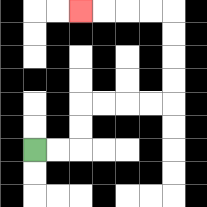{'start': '[1, 6]', 'end': '[3, 0]', 'path_directions': 'R,R,U,U,R,R,R,R,U,U,U,U,L,L,L,L', 'path_coordinates': '[[1, 6], [2, 6], [3, 6], [3, 5], [3, 4], [4, 4], [5, 4], [6, 4], [7, 4], [7, 3], [7, 2], [7, 1], [7, 0], [6, 0], [5, 0], [4, 0], [3, 0]]'}